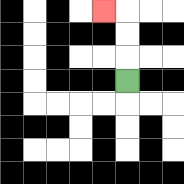{'start': '[5, 3]', 'end': '[4, 0]', 'path_directions': 'U,U,U,L', 'path_coordinates': '[[5, 3], [5, 2], [5, 1], [5, 0], [4, 0]]'}